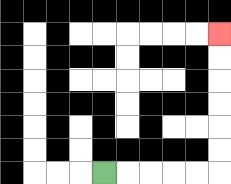{'start': '[4, 7]', 'end': '[9, 1]', 'path_directions': 'R,R,R,R,R,U,U,U,U,U,U', 'path_coordinates': '[[4, 7], [5, 7], [6, 7], [7, 7], [8, 7], [9, 7], [9, 6], [9, 5], [9, 4], [9, 3], [9, 2], [9, 1]]'}